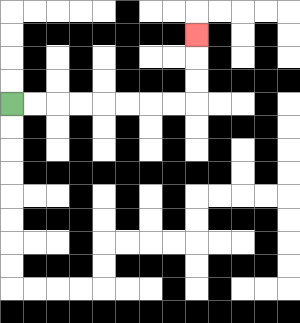{'start': '[0, 4]', 'end': '[8, 1]', 'path_directions': 'R,R,R,R,R,R,R,R,U,U,U', 'path_coordinates': '[[0, 4], [1, 4], [2, 4], [3, 4], [4, 4], [5, 4], [6, 4], [7, 4], [8, 4], [8, 3], [8, 2], [8, 1]]'}